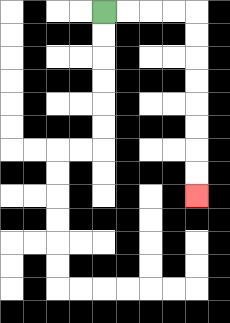{'start': '[4, 0]', 'end': '[8, 8]', 'path_directions': 'R,R,R,R,D,D,D,D,D,D,D,D', 'path_coordinates': '[[4, 0], [5, 0], [6, 0], [7, 0], [8, 0], [8, 1], [8, 2], [8, 3], [8, 4], [8, 5], [8, 6], [8, 7], [8, 8]]'}